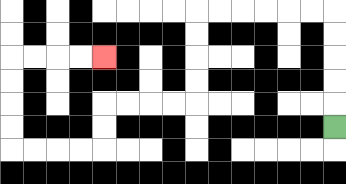{'start': '[14, 5]', 'end': '[4, 2]', 'path_directions': 'U,U,U,U,U,L,L,L,L,L,L,D,D,D,D,L,L,L,L,D,D,L,L,L,L,U,U,U,U,R,R,R,R', 'path_coordinates': '[[14, 5], [14, 4], [14, 3], [14, 2], [14, 1], [14, 0], [13, 0], [12, 0], [11, 0], [10, 0], [9, 0], [8, 0], [8, 1], [8, 2], [8, 3], [8, 4], [7, 4], [6, 4], [5, 4], [4, 4], [4, 5], [4, 6], [3, 6], [2, 6], [1, 6], [0, 6], [0, 5], [0, 4], [0, 3], [0, 2], [1, 2], [2, 2], [3, 2], [4, 2]]'}